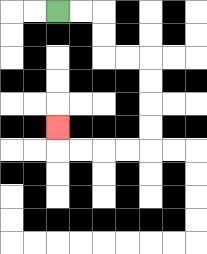{'start': '[2, 0]', 'end': '[2, 5]', 'path_directions': 'R,R,D,D,R,R,D,D,D,D,L,L,L,L,U', 'path_coordinates': '[[2, 0], [3, 0], [4, 0], [4, 1], [4, 2], [5, 2], [6, 2], [6, 3], [6, 4], [6, 5], [6, 6], [5, 6], [4, 6], [3, 6], [2, 6], [2, 5]]'}